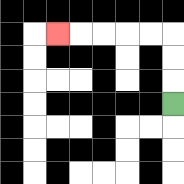{'start': '[7, 4]', 'end': '[2, 1]', 'path_directions': 'U,U,U,L,L,L,L,L', 'path_coordinates': '[[7, 4], [7, 3], [7, 2], [7, 1], [6, 1], [5, 1], [4, 1], [3, 1], [2, 1]]'}